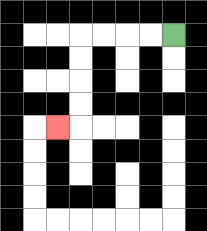{'start': '[7, 1]', 'end': '[2, 5]', 'path_directions': 'L,L,L,L,D,D,D,D,L', 'path_coordinates': '[[7, 1], [6, 1], [5, 1], [4, 1], [3, 1], [3, 2], [3, 3], [3, 4], [3, 5], [2, 5]]'}